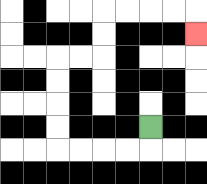{'start': '[6, 5]', 'end': '[8, 1]', 'path_directions': 'D,L,L,L,L,U,U,U,U,R,R,U,U,R,R,R,R,D', 'path_coordinates': '[[6, 5], [6, 6], [5, 6], [4, 6], [3, 6], [2, 6], [2, 5], [2, 4], [2, 3], [2, 2], [3, 2], [4, 2], [4, 1], [4, 0], [5, 0], [6, 0], [7, 0], [8, 0], [8, 1]]'}